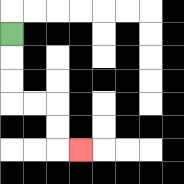{'start': '[0, 1]', 'end': '[3, 6]', 'path_directions': 'D,D,D,R,R,D,D,R', 'path_coordinates': '[[0, 1], [0, 2], [0, 3], [0, 4], [1, 4], [2, 4], [2, 5], [2, 6], [3, 6]]'}